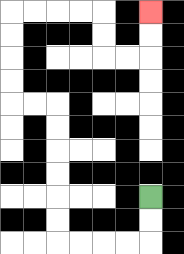{'start': '[6, 8]', 'end': '[6, 0]', 'path_directions': 'D,D,L,L,L,L,U,U,U,U,U,U,L,L,U,U,U,U,R,R,R,R,D,D,R,R,U,U', 'path_coordinates': '[[6, 8], [6, 9], [6, 10], [5, 10], [4, 10], [3, 10], [2, 10], [2, 9], [2, 8], [2, 7], [2, 6], [2, 5], [2, 4], [1, 4], [0, 4], [0, 3], [0, 2], [0, 1], [0, 0], [1, 0], [2, 0], [3, 0], [4, 0], [4, 1], [4, 2], [5, 2], [6, 2], [6, 1], [6, 0]]'}